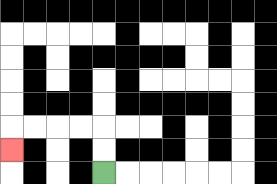{'start': '[4, 7]', 'end': '[0, 6]', 'path_directions': 'U,U,L,L,L,L,D', 'path_coordinates': '[[4, 7], [4, 6], [4, 5], [3, 5], [2, 5], [1, 5], [0, 5], [0, 6]]'}